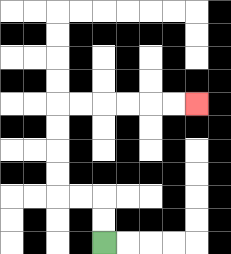{'start': '[4, 10]', 'end': '[8, 4]', 'path_directions': 'U,U,L,L,U,U,U,U,R,R,R,R,R,R', 'path_coordinates': '[[4, 10], [4, 9], [4, 8], [3, 8], [2, 8], [2, 7], [2, 6], [2, 5], [2, 4], [3, 4], [4, 4], [5, 4], [6, 4], [7, 4], [8, 4]]'}